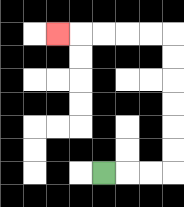{'start': '[4, 7]', 'end': '[2, 1]', 'path_directions': 'R,R,R,U,U,U,U,U,U,L,L,L,L,L', 'path_coordinates': '[[4, 7], [5, 7], [6, 7], [7, 7], [7, 6], [7, 5], [7, 4], [7, 3], [7, 2], [7, 1], [6, 1], [5, 1], [4, 1], [3, 1], [2, 1]]'}